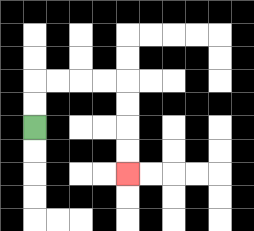{'start': '[1, 5]', 'end': '[5, 7]', 'path_directions': 'U,U,R,R,R,R,D,D,D,D', 'path_coordinates': '[[1, 5], [1, 4], [1, 3], [2, 3], [3, 3], [4, 3], [5, 3], [5, 4], [5, 5], [5, 6], [5, 7]]'}